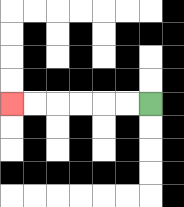{'start': '[6, 4]', 'end': '[0, 4]', 'path_directions': 'L,L,L,L,L,L', 'path_coordinates': '[[6, 4], [5, 4], [4, 4], [3, 4], [2, 4], [1, 4], [0, 4]]'}